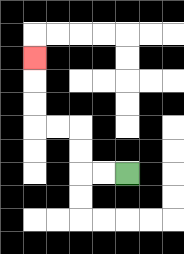{'start': '[5, 7]', 'end': '[1, 2]', 'path_directions': 'L,L,U,U,L,L,U,U,U', 'path_coordinates': '[[5, 7], [4, 7], [3, 7], [3, 6], [3, 5], [2, 5], [1, 5], [1, 4], [1, 3], [1, 2]]'}